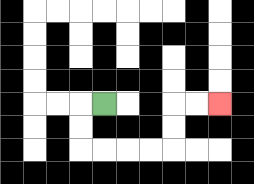{'start': '[4, 4]', 'end': '[9, 4]', 'path_directions': 'L,D,D,R,R,R,R,U,U,R,R', 'path_coordinates': '[[4, 4], [3, 4], [3, 5], [3, 6], [4, 6], [5, 6], [6, 6], [7, 6], [7, 5], [7, 4], [8, 4], [9, 4]]'}